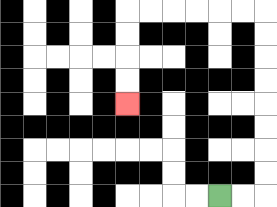{'start': '[9, 8]', 'end': '[5, 4]', 'path_directions': 'R,R,U,U,U,U,U,U,U,U,L,L,L,L,L,L,D,D,D,D', 'path_coordinates': '[[9, 8], [10, 8], [11, 8], [11, 7], [11, 6], [11, 5], [11, 4], [11, 3], [11, 2], [11, 1], [11, 0], [10, 0], [9, 0], [8, 0], [7, 0], [6, 0], [5, 0], [5, 1], [5, 2], [5, 3], [5, 4]]'}